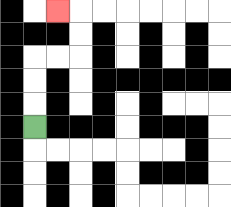{'start': '[1, 5]', 'end': '[2, 0]', 'path_directions': 'U,U,U,R,R,U,U,L', 'path_coordinates': '[[1, 5], [1, 4], [1, 3], [1, 2], [2, 2], [3, 2], [3, 1], [3, 0], [2, 0]]'}